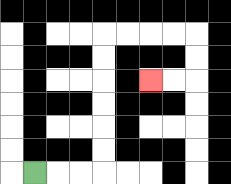{'start': '[1, 7]', 'end': '[6, 3]', 'path_directions': 'R,R,R,U,U,U,U,U,U,R,R,R,R,D,D,L,L', 'path_coordinates': '[[1, 7], [2, 7], [3, 7], [4, 7], [4, 6], [4, 5], [4, 4], [4, 3], [4, 2], [4, 1], [5, 1], [6, 1], [7, 1], [8, 1], [8, 2], [8, 3], [7, 3], [6, 3]]'}